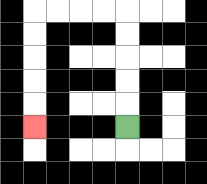{'start': '[5, 5]', 'end': '[1, 5]', 'path_directions': 'U,U,U,U,U,L,L,L,L,D,D,D,D,D', 'path_coordinates': '[[5, 5], [5, 4], [5, 3], [5, 2], [5, 1], [5, 0], [4, 0], [3, 0], [2, 0], [1, 0], [1, 1], [1, 2], [1, 3], [1, 4], [1, 5]]'}